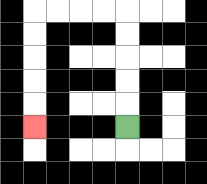{'start': '[5, 5]', 'end': '[1, 5]', 'path_directions': 'U,U,U,U,U,L,L,L,L,D,D,D,D,D', 'path_coordinates': '[[5, 5], [5, 4], [5, 3], [5, 2], [5, 1], [5, 0], [4, 0], [3, 0], [2, 0], [1, 0], [1, 1], [1, 2], [1, 3], [1, 4], [1, 5]]'}